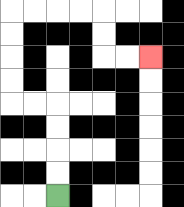{'start': '[2, 8]', 'end': '[6, 2]', 'path_directions': 'U,U,U,U,L,L,U,U,U,U,R,R,R,R,D,D,R,R', 'path_coordinates': '[[2, 8], [2, 7], [2, 6], [2, 5], [2, 4], [1, 4], [0, 4], [0, 3], [0, 2], [0, 1], [0, 0], [1, 0], [2, 0], [3, 0], [4, 0], [4, 1], [4, 2], [5, 2], [6, 2]]'}